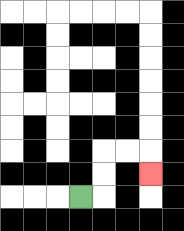{'start': '[3, 8]', 'end': '[6, 7]', 'path_directions': 'R,U,U,R,R,D', 'path_coordinates': '[[3, 8], [4, 8], [4, 7], [4, 6], [5, 6], [6, 6], [6, 7]]'}